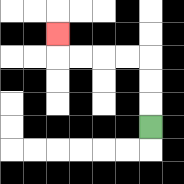{'start': '[6, 5]', 'end': '[2, 1]', 'path_directions': 'U,U,U,L,L,L,L,U', 'path_coordinates': '[[6, 5], [6, 4], [6, 3], [6, 2], [5, 2], [4, 2], [3, 2], [2, 2], [2, 1]]'}